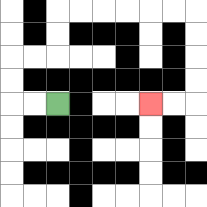{'start': '[2, 4]', 'end': '[6, 4]', 'path_directions': 'L,L,U,U,R,R,U,U,R,R,R,R,R,R,D,D,D,D,L,L', 'path_coordinates': '[[2, 4], [1, 4], [0, 4], [0, 3], [0, 2], [1, 2], [2, 2], [2, 1], [2, 0], [3, 0], [4, 0], [5, 0], [6, 0], [7, 0], [8, 0], [8, 1], [8, 2], [8, 3], [8, 4], [7, 4], [6, 4]]'}